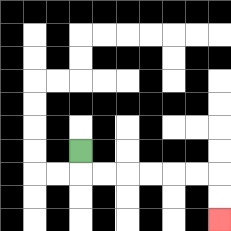{'start': '[3, 6]', 'end': '[9, 9]', 'path_directions': 'D,R,R,R,R,R,R,D,D', 'path_coordinates': '[[3, 6], [3, 7], [4, 7], [5, 7], [6, 7], [7, 7], [8, 7], [9, 7], [9, 8], [9, 9]]'}